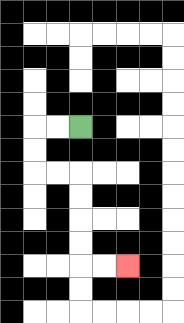{'start': '[3, 5]', 'end': '[5, 11]', 'path_directions': 'L,L,D,D,R,R,D,D,D,D,R,R', 'path_coordinates': '[[3, 5], [2, 5], [1, 5], [1, 6], [1, 7], [2, 7], [3, 7], [3, 8], [3, 9], [3, 10], [3, 11], [4, 11], [5, 11]]'}